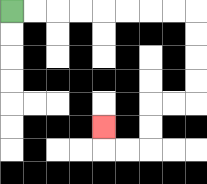{'start': '[0, 0]', 'end': '[4, 5]', 'path_directions': 'R,R,R,R,R,R,R,R,D,D,D,D,L,L,D,D,L,L,U', 'path_coordinates': '[[0, 0], [1, 0], [2, 0], [3, 0], [4, 0], [5, 0], [6, 0], [7, 0], [8, 0], [8, 1], [8, 2], [8, 3], [8, 4], [7, 4], [6, 4], [6, 5], [6, 6], [5, 6], [4, 6], [4, 5]]'}